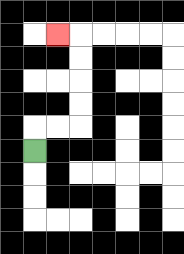{'start': '[1, 6]', 'end': '[2, 1]', 'path_directions': 'U,R,R,U,U,U,U,L', 'path_coordinates': '[[1, 6], [1, 5], [2, 5], [3, 5], [3, 4], [3, 3], [3, 2], [3, 1], [2, 1]]'}